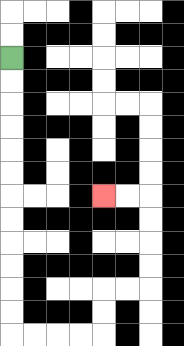{'start': '[0, 2]', 'end': '[4, 8]', 'path_directions': 'D,D,D,D,D,D,D,D,D,D,D,D,R,R,R,R,U,U,R,R,U,U,U,U,L,L', 'path_coordinates': '[[0, 2], [0, 3], [0, 4], [0, 5], [0, 6], [0, 7], [0, 8], [0, 9], [0, 10], [0, 11], [0, 12], [0, 13], [0, 14], [1, 14], [2, 14], [3, 14], [4, 14], [4, 13], [4, 12], [5, 12], [6, 12], [6, 11], [6, 10], [6, 9], [6, 8], [5, 8], [4, 8]]'}